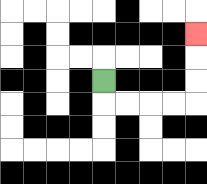{'start': '[4, 3]', 'end': '[8, 1]', 'path_directions': 'D,R,R,R,R,U,U,U', 'path_coordinates': '[[4, 3], [4, 4], [5, 4], [6, 4], [7, 4], [8, 4], [8, 3], [8, 2], [8, 1]]'}